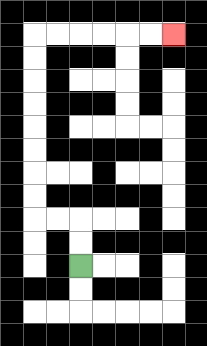{'start': '[3, 11]', 'end': '[7, 1]', 'path_directions': 'U,U,L,L,U,U,U,U,U,U,U,U,R,R,R,R,R,R', 'path_coordinates': '[[3, 11], [3, 10], [3, 9], [2, 9], [1, 9], [1, 8], [1, 7], [1, 6], [1, 5], [1, 4], [1, 3], [1, 2], [1, 1], [2, 1], [3, 1], [4, 1], [5, 1], [6, 1], [7, 1]]'}